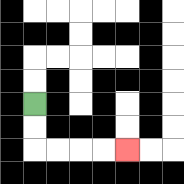{'start': '[1, 4]', 'end': '[5, 6]', 'path_directions': 'D,D,R,R,R,R', 'path_coordinates': '[[1, 4], [1, 5], [1, 6], [2, 6], [3, 6], [4, 6], [5, 6]]'}